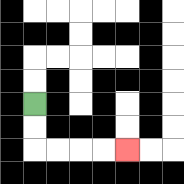{'start': '[1, 4]', 'end': '[5, 6]', 'path_directions': 'D,D,R,R,R,R', 'path_coordinates': '[[1, 4], [1, 5], [1, 6], [2, 6], [3, 6], [4, 6], [5, 6]]'}